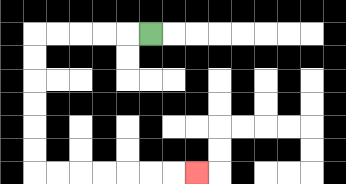{'start': '[6, 1]', 'end': '[8, 7]', 'path_directions': 'L,L,L,L,L,D,D,D,D,D,D,R,R,R,R,R,R,R', 'path_coordinates': '[[6, 1], [5, 1], [4, 1], [3, 1], [2, 1], [1, 1], [1, 2], [1, 3], [1, 4], [1, 5], [1, 6], [1, 7], [2, 7], [3, 7], [4, 7], [5, 7], [6, 7], [7, 7], [8, 7]]'}